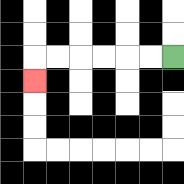{'start': '[7, 2]', 'end': '[1, 3]', 'path_directions': 'L,L,L,L,L,L,D', 'path_coordinates': '[[7, 2], [6, 2], [5, 2], [4, 2], [3, 2], [2, 2], [1, 2], [1, 3]]'}